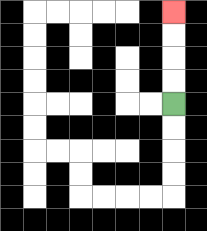{'start': '[7, 4]', 'end': '[7, 0]', 'path_directions': 'U,U,U,U', 'path_coordinates': '[[7, 4], [7, 3], [7, 2], [7, 1], [7, 0]]'}